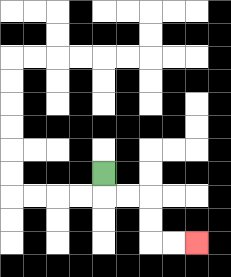{'start': '[4, 7]', 'end': '[8, 10]', 'path_directions': 'D,R,R,D,D,R,R', 'path_coordinates': '[[4, 7], [4, 8], [5, 8], [6, 8], [6, 9], [6, 10], [7, 10], [8, 10]]'}